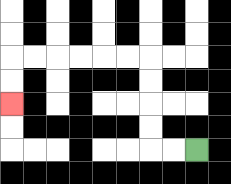{'start': '[8, 6]', 'end': '[0, 4]', 'path_directions': 'L,L,U,U,U,U,L,L,L,L,L,L,D,D', 'path_coordinates': '[[8, 6], [7, 6], [6, 6], [6, 5], [6, 4], [6, 3], [6, 2], [5, 2], [4, 2], [3, 2], [2, 2], [1, 2], [0, 2], [0, 3], [0, 4]]'}